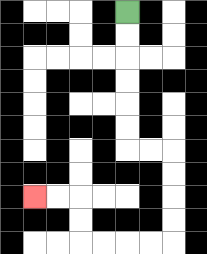{'start': '[5, 0]', 'end': '[1, 8]', 'path_directions': 'D,D,D,D,D,D,R,R,D,D,D,D,L,L,L,L,U,U,L,L', 'path_coordinates': '[[5, 0], [5, 1], [5, 2], [5, 3], [5, 4], [5, 5], [5, 6], [6, 6], [7, 6], [7, 7], [7, 8], [7, 9], [7, 10], [6, 10], [5, 10], [4, 10], [3, 10], [3, 9], [3, 8], [2, 8], [1, 8]]'}